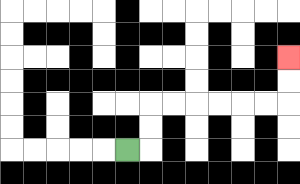{'start': '[5, 6]', 'end': '[12, 2]', 'path_directions': 'R,U,U,R,R,R,R,R,R,U,U', 'path_coordinates': '[[5, 6], [6, 6], [6, 5], [6, 4], [7, 4], [8, 4], [9, 4], [10, 4], [11, 4], [12, 4], [12, 3], [12, 2]]'}